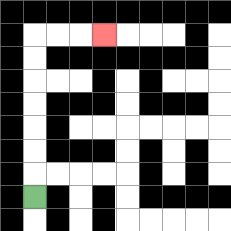{'start': '[1, 8]', 'end': '[4, 1]', 'path_directions': 'U,U,U,U,U,U,U,R,R,R', 'path_coordinates': '[[1, 8], [1, 7], [1, 6], [1, 5], [1, 4], [1, 3], [1, 2], [1, 1], [2, 1], [3, 1], [4, 1]]'}